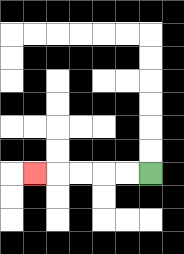{'start': '[6, 7]', 'end': '[1, 7]', 'path_directions': 'L,L,L,L,L', 'path_coordinates': '[[6, 7], [5, 7], [4, 7], [3, 7], [2, 7], [1, 7]]'}